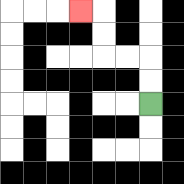{'start': '[6, 4]', 'end': '[3, 0]', 'path_directions': 'U,U,L,L,U,U,L', 'path_coordinates': '[[6, 4], [6, 3], [6, 2], [5, 2], [4, 2], [4, 1], [4, 0], [3, 0]]'}